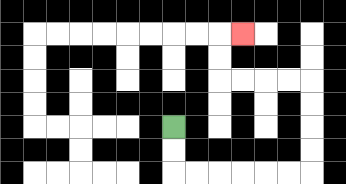{'start': '[7, 5]', 'end': '[10, 1]', 'path_directions': 'D,D,R,R,R,R,R,R,U,U,U,U,L,L,L,L,U,U,R', 'path_coordinates': '[[7, 5], [7, 6], [7, 7], [8, 7], [9, 7], [10, 7], [11, 7], [12, 7], [13, 7], [13, 6], [13, 5], [13, 4], [13, 3], [12, 3], [11, 3], [10, 3], [9, 3], [9, 2], [9, 1], [10, 1]]'}